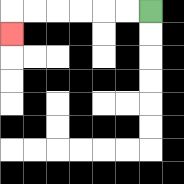{'start': '[6, 0]', 'end': '[0, 1]', 'path_directions': 'L,L,L,L,L,L,D', 'path_coordinates': '[[6, 0], [5, 0], [4, 0], [3, 0], [2, 0], [1, 0], [0, 0], [0, 1]]'}